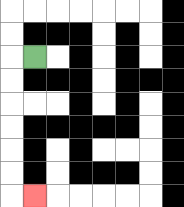{'start': '[1, 2]', 'end': '[1, 8]', 'path_directions': 'L,D,D,D,D,D,D,R', 'path_coordinates': '[[1, 2], [0, 2], [0, 3], [0, 4], [0, 5], [0, 6], [0, 7], [0, 8], [1, 8]]'}